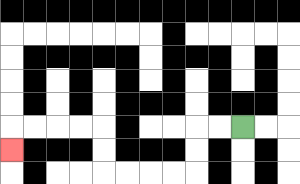{'start': '[10, 5]', 'end': '[0, 6]', 'path_directions': 'L,L,D,D,L,L,L,L,U,U,L,L,L,L,D', 'path_coordinates': '[[10, 5], [9, 5], [8, 5], [8, 6], [8, 7], [7, 7], [6, 7], [5, 7], [4, 7], [4, 6], [4, 5], [3, 5], [2, 5], [1, 5], [0, 5], [0, 6]]'}